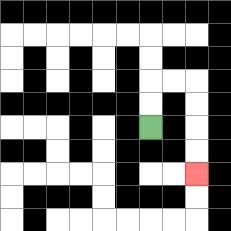{'start': '[6, 5]', 'end': '[8, 7]', 'path_directions': 'U,U,R,R,D,D,D,D', 'path_coordinates': '[[6, 5], [6, 4], [6, 3], [7, 3], [8, 3], [8, 4], [8, 5], [8, 6], [8, 7]]'}